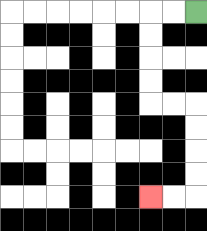{'start': '[8, 0]', 'end': '[6, 8]', 'path_directions': 'L,L,D,D,D,D,R,R,D,D,D,D,L,L', 'path_coordinates': '[[8, 0], [7, 0], [6, 0], [6, 1], [6, 2], [6, 3], [6, 4], [7, 4], [8, 4], [8, 5], [8, 6], [8, 7], [8, 8], [7, 8], [6, 8]]'}